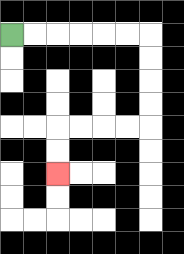{'start': '[0, 1]', 'end': '[2, 7]', 'path_directions': 'R,R,R,R,R,R,D,D,D,D,L,L,L,L,D,D', 'path_coordinates': '[[0, 1], [1, 1], [2, 1], [3, 1], [4, 1], [5, 1], [6, 1], [6, 2], [6, 3], [6, 4], [6, 5], [5, 5], [4, 5], [3, 5], [2, 5], [2, 6], [2, 7]]'}